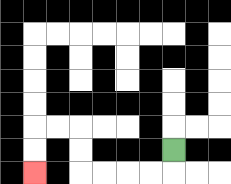{'start': '[7, 6]', 'end': '[1, 7]', 'path_directions': 'D,L,L,L,L,U,U,L,L,D,D', 'path_coordinates': '[[7, 6], [7, 7], [6, 7], [5, 7], [4, 7], [3, 7], [3, 6], [3, 5], [2, 5], [1, 5], [1, 6], [1, 7]]'}